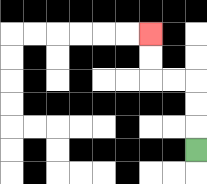{'start': '[8, 6]', 'end': '[6, 1]', 'path_directions': 'U,U,U,L,L,U,U', 'path_coordinates': '[[8, 6], [8, 5], [8, 4], [8, 3], [7, 3], [6, 3], [6, 2], [6, 1]]'}